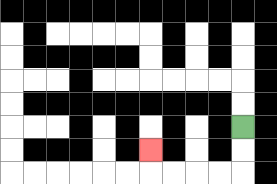{'start': '[10, 5]', 'end': '[6, 6]', 'path_directions': 'D,D,L,L,L,L,U', 'path_coordinates': '[[10, 5], [10, 6], [10, 7], [9, 7], [8, 7], [7, 7], [6, 7], [6, 6]]'}